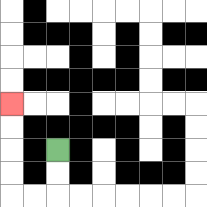{'start': '[2, 6]', 'end': '[0, 4]', 'path_directions': 'D,D,L,L,U,U,U,U', 'path_coordinates': '[[2, 6], [2, 7], [2, 8], [1, 8], [0, 8], [0, 7], [0, 6], [0, 5], [0, 4]]'}